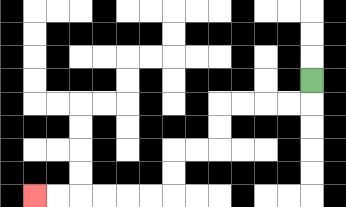{'start': '[13, 3]', 'end': '[1, 8]', 'path_directions': 'D,L,L,L,L,D,D,L,L,D,D,L,L,L,L,L,L', 'path_coordinates': '[[13, 3], [13, 4], [12, 4], [11, 4], [10, 4], [9, 4], [9, 5], [9, 6], [8, 6], [7, 6], [7, 7], [7, 8], [6, 8], [5, 8], [4, 8], [3, 8], [2, 8], [1, 8]]'}